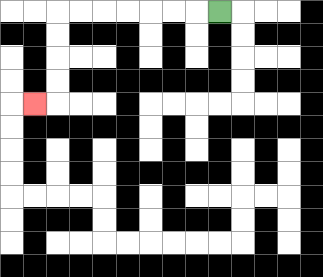{'start': '[9, 0]', 'end': '[1, 4]', 'path_directions': 'L,L,L,L,L,L,L,D,D,D,D,L', 'path_coordinates': '[[9, 0], [8, 0], [7, 0], [6, 0], [5, 0], [4, 0], [3, 0], [2, 0], [2, 1], [2, 2], [2, 3], [2, 4], [1, 4]]'}